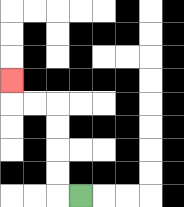{'start': '[3, 8]', 'end': '[0, 3]', 'path_directions': 'L,U,U,U,U,L,L,U', 'path_coordinates': '[[3, 8], [2, 8], [2, 7], [2, 6], [2, 5], [2, 4], [1, 4], [0, 4], [0, 3]]'}